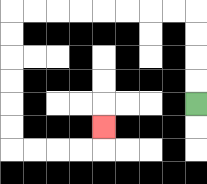{'start': '[8, 4]', 'end': '[4, 5]', 'path_directions': 'U,U,U,U,L,L,L,L,L,L,L,L,D,D,D,D,D,D,R,R,R,R,U', 'path_coordinates': '[[8, 4], [8, 3], [8, 2], [8, 1], [8, 0], [7, 0], [6, 0], [5, 0], [4, 0], [3, 0], [2, 0], [1, 0], [0, 0], [0, 1], [0, 2], [0, 3], [0, 4], [0, 5], [0, 6], [1, 6], [2, 6], [3, 6], [4, 6], [4, 5]]'}